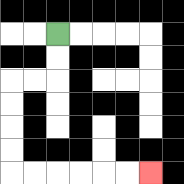{'start': '[2, 1]', 'end': '[6, 7]', 'path_directions': 'D,D,L,L,D,D,D,D,R,R,R,R,R,R', 'path_coordinates': '[[2, 1], [2, 2], [2, 3], [1, 3], [0, 3], [0, 4], [0, 5], [0, 6], [0, 7], [1, 7], [2, 7], [3, 7], [4, 7], [5, 7], [6, 7]]'}